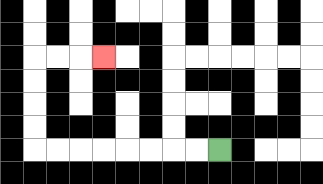{'start': '[9, 6]', 'end': '[4, 2]', 'path_directions': 'L,L,L,L,L,L,L,L,U,U,U,U,R,R,R', 'path_coordinates': '[[9, 6], [8, 6], [7, 6], [6, 6], [5, 6], [4, 6], [3, 6], [2, 6], [1, 6], [1, 5], [1, 4], [1, 3], [1, 2], [2, 2], [3, 2], [4, 2]]'}